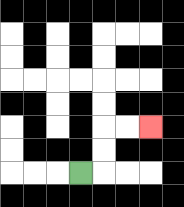{'start': '[3, 7]', 'end': '[6, 5]', 'path_directions': 'R,U,U,R,R', 'path_coordinates': '[[3, 7], [4, 7], [4, 6], [4, 5], [5, 5], [6, 5]]'}